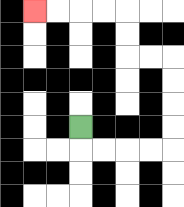{'start': '[3, 5]', 'end': '[1, 0]', 'path_directions': 'D,R,R,R,R,U,U,U,U,L,L,U,U,L,L,L,L', 'path_coordinates': '[[3, 5], [3, 6], [4, 6], [5, 6], [6, 6], [7, 6], [7, 5], [7, 4], [7, 3], [7, 2], [6, 2], [5, 2], [5, 1], [5, 0], [4, 0], [3, 0], [2, 0], [1, 0]]'}